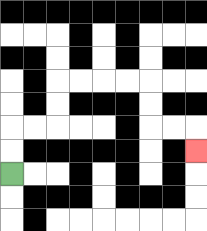{'start': '[0, 7]', 'end': '[8, 6]', 'path_directions': 'U,U,R,R,U,U,R,R,R,R,D,D,R,R,D', 'path_coordinates': '[[0, 7], [0, 6], [0, 5], [1, 5], [2, 5], [2, 4], [2, 3], [3, 3], [4, 3], [5, 3], [6, 3], [6, 4], [6, 5], [7, 5], [8, 5], [8, 6]]'}